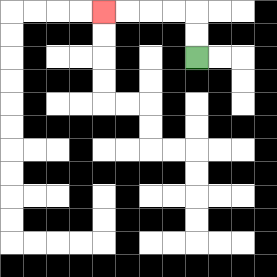{'start': '[8, 2]', 'end': '[4, 0]', 'path_directions': 'U,U,L,L,L,L', 'path_coordinates': '[[8, 2], [8, 1], [8, 0], [7, 0], [6, 0], [5, 0], [4, 0]]'}